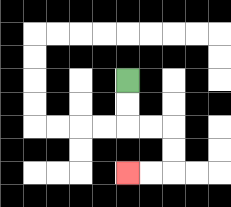{'start': '[5, 3]', 'end': '[5, 7]', 'path_directions': 'D,D,R,R,D,D,L,L', 'path_coordinates': '[[5, 3], [5, 4], [5, 5], [6, 5], [7, 5], [7, 6], [7, 7], [6, 7], [5, 7]]'}